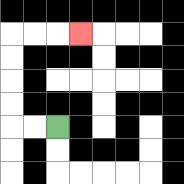{'start': '[2, 5]', 'end': '[3, 1]', 'path_directions': 'L,L,U,U,U,U,R,R,R', 'path_coordinates': '[[2, 5], [1, 5], [0, 5], [0, 4], [0, 3], [0, 2], [0, 1], [1, 1], [2, 1], [3, 1]]'}